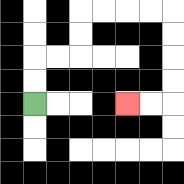{'start': '[1, 4]', 'end': '[5, 4]', 'path_directions': 'U,U,R,R,U,U,R,R,R,R,D,D,D,D,L,L', 'path_coordinates': '[[1, 4], [1, 3], [1, 2], [2, 2], [3, 2], [3, 1], [3, 0], [4, 0], [5, 0], [6, 0], [7, 0], [7, 1], [7, 2], [7, 3], [7, 4], [6, 4], [5, 4]]'}